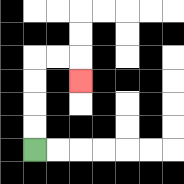{'start': '[1, 6]', 'end': '[3, 3]', 'path_directions': 'U,U,U,U,R,R,D', 'path_coordinates': '[[1, 6], [1, 5], [1, 4], [1, 3], [1, 2], [2, 2], [3, 2], [3, 3]]'}